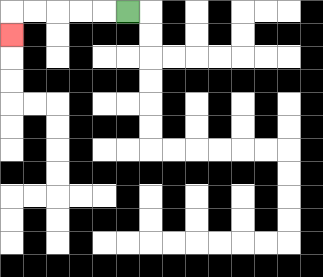{'start': '[5, 0]', 'end': '[0, 1]', 'path_directions': 'L,L,L,L,L,D', 'path_coordinates': '[[5, 0], [4, 0], [3, 0], [2, 0], [1, 0], [0, 0], [0, 1]]'}